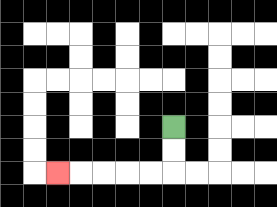{'start': '[7, 5]', 'end': '[2, 7]', 'path_directions': 'D,D,L,L,L,L,L', 'path_coordinates': '[[7, 5], [7, 6], [7, 7], [6, 7], [5, 7], [4, 7], [3, 7], [2, 7]]'}